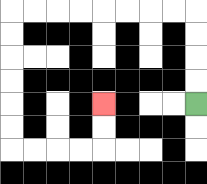{'start': '[8, 4]', 'end': '[4, 4]', 'path_directions': 'U,U,U,U,L,L,L,L,L,L,L,L,D,D,D,D,D,D,R,R,R,R,U,U', 'path_coordinates': '[[8, 4], [8, 3], [8, 2], [8, 1], [8, 0], [7, 0], [6, 0], [5, 0], [4, 0], [3, 0], [2, 0], [1, 0], [0, 0], [0, 1], [0, 2], [0, 3], [0, 4], [0, 5], [0, 6], [1, 6], [2, 6], [3, 6], [4, 6], [4, 5], [4, 4]]'}